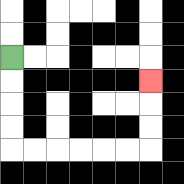{'start': '[0, 2]', 'end': '[6, 3]', 'path_directions': 'D,D,D,D,R,R,R,R,R,R,U,U,U', 'path_coordinates': '[[0, 2], [0, 3], [0, 4], [0, 5], [0, 6], [1, 6], [2, 6], [3, 6], [4, 6], [5, 6], [6, 6], [6, 5], [6, 4], [6, 3]]'}